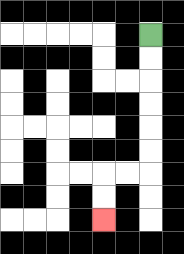{'start': '[6, 1]', 'end': '[4, 9]', 'path_directions': 'D,D,D,D,D,D,L,L,D,D', 'path_coordinates': '[[6, 1], [6, 2], [6, 3], [6, 4], [6, 5], [6, 6], [6, 7], [5, 7], [4, 7], [4, 8], [4, 9]]'}